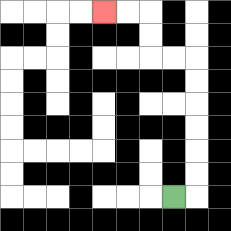{'start': '[7, 8]', 'end': '[4, 0]', 'path_directions': 'R,U,U,U,U,U,U,L,L,U,U,L,L', 'path_coordinates': '[[7, 8], [8, 8], [8, 7], [8, 6], [8, 5], [8, 4], [8, 3], [8, 2], [7, 2], [6, 2], [6, 1], [6, 0], [5, 0], [4, 0]]'}